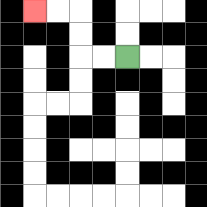{'start': '[5, 2]', 'end': '[1, 0]', 'path_directions': 'L,L,U,U,L,L', 'path_coordinates': '[[5, 2], [4, 2], [3, 2], [3, 1], [3, 0], [2, 0], [1, 0]]'}